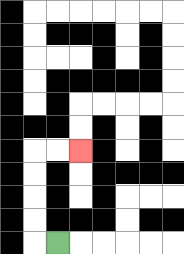{'start': '[2, 10]', 'end': '[3, 6]', 'path_directions': 'L,U,U,U,U,R,R', 'path_coordinates': '[[2, 10], [1, 10], [1, 9], [1, 8], [1, 7], [1, 6], [2, 6], [3, 6]]'}